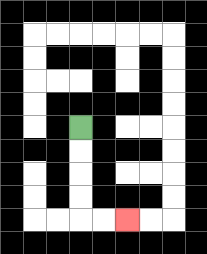{'start': '[3, 5]', 'end': '[5, 9]', 'path_directions': 'D,D,D,D,R,R', 'path_coordinates': '[[3, 5], [3, 6], [3, 7], [3, 8], [3, 9], [4, 9], [5, 9]]'}